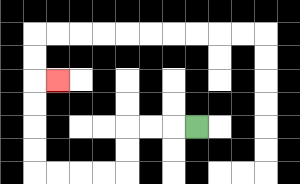{'start': '[8, 5]', 'end': '[2, 3]', 'path_directions': 'L,L,L,D,D,L,L,L,L,U,U,U,U,R', 'path_coordinates': '[[8, 5], [7, 5], [6, 5], [5, 5], [5, 6], [5, 7], [4, 7], [3, 7], [2, 7], [1, 7], [1, 6], [1, 5], [1, 4], [1, 3], [2, 3]]'}